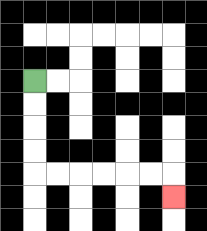{'start': '[1, 3]', 'end': '[7, 8]', 'path_directions': 'D,D,D,D,R,R,R,R,R,R,D', 'path_coordinates': '[[1, 3], [1, 4], [1, 5], [1, 6], [1, 7], [2, 7], [3, 7], [4, 7], [5, 7], [6, 7], [7, 7], [7, 8]]'}